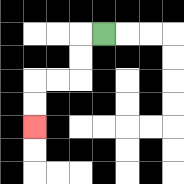{'start': '[4, 1]', 'end': '[1, 5]', 'path_directions': 'L,D,D,L,L,D,D', 'path_coordinates': '[[4, 1], [3, 1], [3, 2], [3, 3], [2, 3], [1, 3], [1, 4], [1, 5]]'}